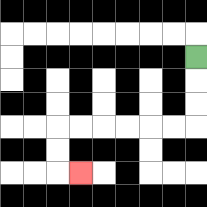{'start': '[8, 2]', 'end': '[3, 7]', 'path_directions': 'D,D,D,L,L,L,L,L,L,D,D,R', 'path_coordinates': '[[8, 2], [8, 3], [8, 4], [8, 5], [7, 5], [6, 5], [5, 5], [4, 5], [3, 5], [2, 5], [2, 6], [2, 7], [3, 7]]'}